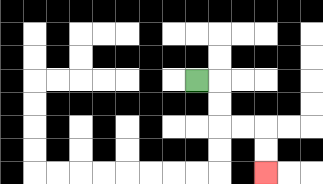{'start': '[8, 3]', 'end': '[11, 7]', 'path_directions': 'R,D,D,R,R,D,D', 'path_coordinates': '[[8, 3], [9, 3], [9, 4], [9, 5], [10, 5], [11, 5], [11, 6], [11, 7]]'}